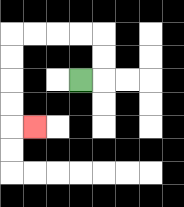{'start': '[3, 3]', 'end': '[1, 5]', 'path_directions': 'R,U,U,L,L,L,L,D,D,D,D,R', 'path_coordinates': '[[3, 3], [4, 3], [4, 2], [4, 1], [3, 1], [2, 1], [1, 1], [0, 1], [0, 2], [0, 3], [0, 4], [0, 5], [1, 5]]'}